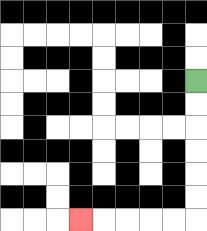{'start': '[8, 3]', 'end': '[3, 9]', 'path_directions': 'D,D,D,D,D,D,L,L,L,L,L', 'path_coordinates': '[[8, 3], [8, 4], [8, 5], [8, 6], [8, 7], [8, 8], [8, 9], [7, 9], [6, 9], [5, 9], [4, 9], [3, 9]]'}